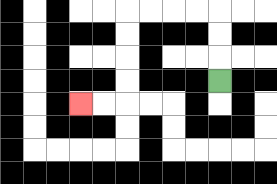{'start': '[9, 3]', 'end': '[3, 4]', 'path_directions': 'U,U,U,L,L,L,L,D,D,D,D,L,L', 'path_coordinates': '[[9, 3], [9, 2], [9, 1], [9, 0], [8, 0], [7, 0], [6, 0], [5, 0], [5, 1], [5, 2], [5, 3], [5, 4], [4, 4], [3, 4]]'}